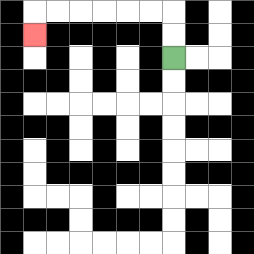{'start': '[7, 2]', 'end': '[1, 1]', 'path_directions': 'U,U,L,L,L,L,L,L,D', 'path_coordinates': '[[7, 2], [7, 1], [7, 0], [6, 0], [5, 0], [4, 0], [3, 0], [2, 0], [1, 0], [1, 1]]'}